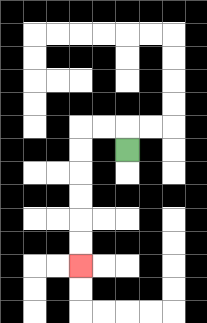{'start': '[5, 6]', 'end': '[3, 11]', 'path_directions': 'U,L,L,D,D,D,D,D,D', 'path_coordinates': '[[5, 6], [5, 5], [4, 5], [3, 5], [3, 6], [3, 7], [3, 8], [3, 9], [3, 10], [3, 11]]'}